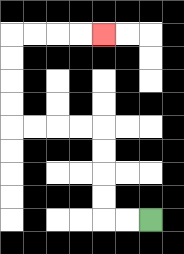{'start': '[6, 9]', 'end': '[4, 1]', 'path_directions': 'L,L,U,U,U,U,L,L,L,L,U,U,U,U,R,R,R,R', 'path_coordinates': '[[6, 9], [5, 9], [4, 9], [4, 8], [4, 7], [4, 6], [4, 5], [3, 5], [2, 5], [1, 5], [0, 5], [0, 4], [0, 3], [0, 2], [0, 1], [1, 1], [2, 1], [3, 1], [4, 1]]'}